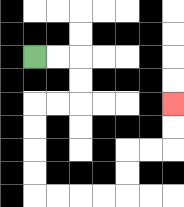{'start': '[1, 2]', 'end': '[7, 4]', 'path_directions': 'R,R,D,D,L,L,D,D,D,D,R,R,R,R,U,U,R,R,U,U', 'path_coordinates': '[[1, 2], [2, 2], [3, 2], [3, 3], [3, 4], [2, 4], [1, 4], [1, 5], [1, 6], [1, 7], [1, 8], [2, 8], [3, 8], [4, 8], [5, 8], [5, 7], [5, 6], [6, 6], [7, 6], [7, 5], [7, 4]]'}